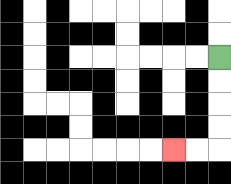{'start': '[9, 2]', 'end': '[7, 6]', 'path_directions': 'D,D,D,D,L,L', 'path_coordinates': '[[9, 2], [9, 3], [9, 4], [9, 5], [9, 6], [8, 6], [7, 6]]'}